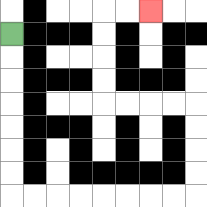{'start': '[0, 1]', 'end': '[6, 0]', 'path_directions': 'D,D,D,D,D,D,D,R,R,R,R,R,R,R,R,U,U,U,U,L,L,L,L,U,U,U,U,R,R', 'path_coordinates': '[[0, 1], [0, 2], [0, 3], [0, 4], [0, 5], [0, 6], [0, 7], [0, 8], [1, 8], [2, 8], [3, 8], [4, 8], [5, 8], [6, 8], [7, 8], [8, 8], [8, 7], [8, 6], [8, 5], [8, 4], [7, 4], [6, 4], [5, 4], [4, 4], [4, 3], [4, 2], [4, 1], [4, 0], [5, 0], [6, 0]]'}